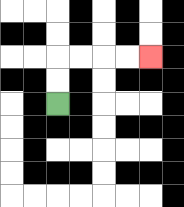{'start': '[2, 4]', 'end': '[6, 2]', 'path_directions': 'U,U,R,R,R,R', 'path_coordinates': '[[2, 4], [2, 3], [2, 2], [3, 2], [4, 2], [5, 2], [6, 2]]'}